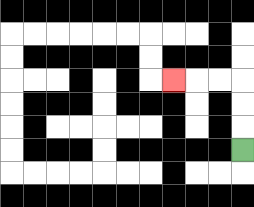{'start': '[10, 6]', 'end': '[7, 3]', 'path_directions': 'U,U,U,L,L,L', 'path_coordinates': '[[10, 6], [10, 5], [10, 4], [10, 3], [9, 3], [8, 3], [7, 3]]'}